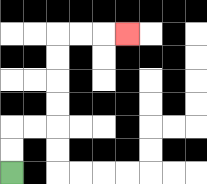{'start': '[0, 7]', 'end': '[5, 1]', 'path_directions': 'U,U,R,R,U,U,U,U,R,R,R', 'path_coordinates': '[[0, 7], [0, 6], [0, 5], [1, 5], [2, 5], [2, 4], [2, 3], [2, 2], [2, 1], [3, 1], [4, 1], [5, 1]]'}